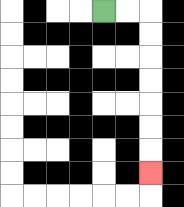{'start': '[4, 0]', 'end': '[6, 7]', 'path_directions': 'R,R,D,D,D,D,D,D,D', 'path_coordinates': '[[4, 0], [5, 0], [6, 0], [6, 1], [6, 2], [6, 3], [6, 4], [6, 5], [6, 6], [6, 7]]'}